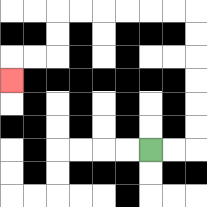{'start': '[6, 6]', 'end': '[0, 3]', 'path_directions': 'R,R,U,U,U,U,U,U,L,L,L,L,L,L,D,D,L,L,D', 'path_coordinates': '[[6, 6], [7, 6], [8, 6], [8, 5], [8, 4], [8, 3], [8, 2], [8, 1], [8, 0], [7, 0], [6, 0], [5, 0], [4, 0], [3, 0], [2, 0], [2, 1], [2, 2], [1, 2], [0, 2], [0, 3]]'}